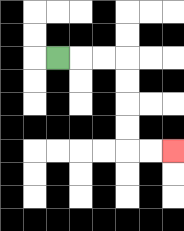{'start': '[2, 2]', 'end': '[7, 6]', 'path_directions': 'R,R,R,D,D,D,D,R,R', 'path_coordinates': '[[2, 2], [3, 2], [4, 2], [5, 2], [5, 3], [5, 4], [5, 5], [5, 6], [6, 6], [7, 6]]'}